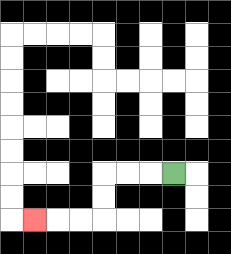{'start': '[7, 7]', 'end': '[1, 9]', 'path_directions': 'L,L,L,D,D,L,L,L', 'path_coordinates': '[[7, 7], [6, 7], [5, 7], [4, 7], [4, 8], [4, 9], [3, 9], [2, 9], [1, 9]]'}